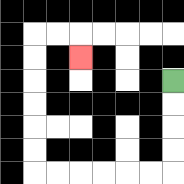{'start': '[7, 3]', 'end': '[3, 2]', 'path_directions': 'D,D,D,D,L,L,L,L,L,L,U,U,U,U,U,U,R,R,D', 'path_coordinates': '[[7, 3], [7, 4], [7, 5], [7, 6], [7, 7], [6, 7], [5, 7], [4, 7], [3, 7], [2, 7], [1, 7], [1, 6], [1, 5], [1, 4], [1, 3], [1, 2], [1, 1], [2, 1], [3, 1], [3, 2]]'}